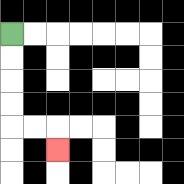{'start': '[0, 1]', 'end': '[2, 6]', 'path_directions': 'D,D,D,D,R,R,D', 'path_coordinates': '[[0, 1], [0, 2], [0, 3], [0, 4], [0, 5], [1, 5], [2, 5], [2, 6]]'}